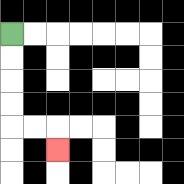{'start': '[0, 1]', 'end': '[2, 6]', 'path_directions': 'D,D,D,D,R,R,D', 'path_coordinates': '[[0, 1], [0, 2], [0, 3], [0, 4], [0, 5], [1, 5], [2, 5], [2, 6]]'}